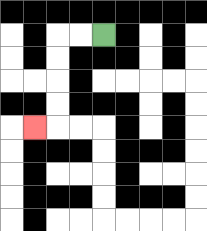{'start': '[4, 1]', 'end': '[1, 5]', 'path_directions': 'L,L,D,D,D,D,L', 'path_coordinates': '[[4, 1], [3, 1], [2, 1], [2, 2], [2, 3], [2, 4], [2, 5], [1, 5]]'}